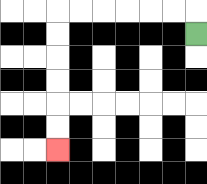{'start': '[8, 1]', 'end': '[2, 6]', 'path_directions': 'U,L,L,L,L,L,L,D,D,D,D,D,D', 'path_coordinates': '[[8, 1], [8, 0], [7, 0], [6, 0], [5, 0], [4, 0], [3, 0], [2, 0], [2, 1], [2, 2], [2, 3], [2, 4], [2, 5], [2, 6]]'}